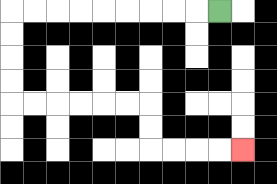{'start': '[9, 0]', 'end': '[10, 6]', 'path_directions': 'L,L,L,L,L,L,L,L,L,D,D,D,D,R,R,R,R,R,R,D,D,R,R,R,R', 'path_coordinates': '[[9, 0], [8, 0], [7, 0], [6, 0], [5, 0], [4, 0], [3, 0], [2, 0], [1, 0], [0, 0], [0, 1], [0, 2], [0, 3], [0, 4], [1, 4], [2, 4], [3, 4], [4, 4], [5, 4], [6, 4], [6, 5], [6, 6], [7, 6], [8, 6], [9, 6], [10, 6]]'}